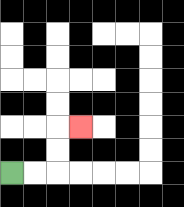{'start': '[0, 7]', 'end': '[3, 5]', 'path_directions': 'R,R,U,U,R', 'path_coordinates': '[[0, 7], [1, 7], [2, 7], [2, 6], [2, 5], [3, 5]]'}